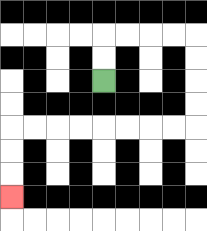{'start': '[4, 3]', 'end': '[0, 8]', 'path_directions': 'U,U,R,R,R,R,D,D,D,D,L,L,L,L,L,L,L,L,D,D,D', 'path_coordinates': '[[4, 3], [4, 2], [4, 1], [5, 1], [6, 1], [7, 1], [8, 1], [8, 2], [8, 3], [8, 4], [8, 5], [7, 5], [6, 5], [5, 5], [4, 5], [3, 5], [2, 5], [1, 5], [0, 5], [0, 6], [0, 7], [0, 8]]'}